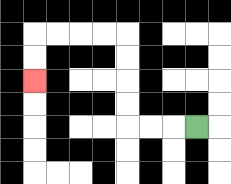{'start': '[8, 5]', 'end': '[1, 3]', 'path_directions': 'L,L,L,U,U,U,U,L,L,L,L,D,D', 'path_coordinates': '[[8, 5], [7, 5], [6, 5], [5, 5], [5, 4], [5, 3], [5, 2], [5, 1], [4, 1], [3, 1], [2, 1], [1, 1], [1, 2], [1, 3]]'}